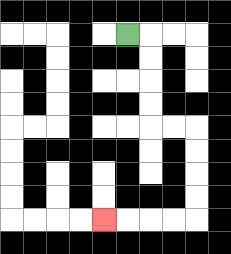{'start': '[5, 1]', 'end': '[4, 9]', 'path_directions': 'R,D,D,D,D,R,R,D,D,D,D,L,L,L,L', 'path_coordinates': '[[5, 1], [6, 1], [6, 2], [6, 3], [6, 4], [6, 5], [7, 5], [8, 5], [8, 6], [8, 7], [8, 8], [8, 9], [7, 9], [6, 9], [5, 9], [4, 9]]'}